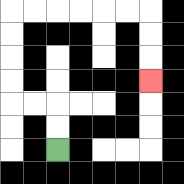{'start': '[2, 6]', 'end': '[6, 3]', 'path_directions': 'U,U,L,L,U,U,U,U,R,R,R,R,R,R,D,D,D', 'path_coordinates': '[[2, 6], [2, 5], [2, 4], [1, 4], [0, 4], [0, 3], [0, 2], [0, 1], [0, 0], [1, 0], [2, 0], [3, 0], [4, 0], [5, 0], [6, 0], [6, 1], [6, 2], [6, 3]]'}